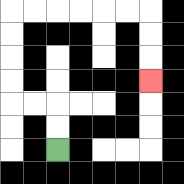{'start': '[2, 6]', 'end': '[6, 3]', 'path_directions': 'U,U,L,L,U,U,U,U,R,R,R,R,R,R,D,D,D', 'path_coordinates': '[[2, 6], [2, 5], [2, 4], [1, 4], [0, 4], [0, 3], [0, 2], [0, 1], [0, 0], [1, 0], [2, 0], [3, 0], [4, 0], [5, 0], [6, 0], [6, 1], [6, 2], [6, 3]]'}